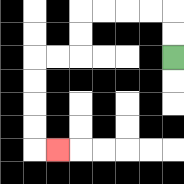{'start': '[7, 2]', 'end': '[2, 6]', 'path_directions': 'U,U,L,L,L,L,D,D,L,L,D,D,D,D,R', 'path_coordinates': '[[7, 2], [7, 1], [7, 0], [6, 0], [5, 0], [4, 0], [3, 0], [3, 1], [3, 2], [2, 2], [1, 2], [1, 3], [1, 4], [1, 5], [1, 6], [2, 6]]'}